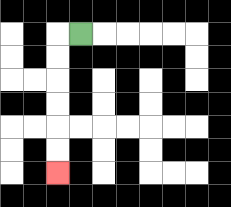{'start': '[3, 1]', 'end': '[2, 7]', 'path_directions': 'L,D,D,D,D,D,D', 'path_coordinates': '[[3, 1], [2, 1], [2, 2], [2, 3], [2, 4], [2, 5], [2, 6], [2, 7]]'}